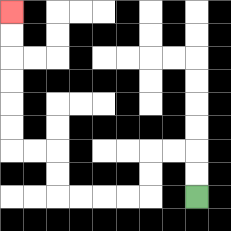{'start': '[8, 8]', 'end': '[0, 0]', 'path_directions': 'U,U,L,L,D,D,L,L,L,L,U,U,L,L,U,U,U,U,U,U', 'path_coordinates': '[[8, 8], [8, 7], [8, 6], [7, 6], [6, 6], [6, 7], [6, 8], [5, 8], [4, 8], [3, 8], [2, 8], [2, 7], [2, 6], [1, 6], [0, 6], [0, 5], [0, 4], [0, 3], [0, 2], [0, 1], [0, 0]]'}